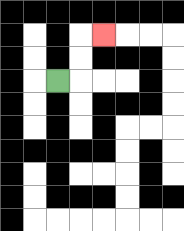{'start': '[2, 3]', 'end': '[4, 1]', 'path_directions': 'R,U,U,R', 'path_coordinates': '[[2, 3], [3, 3], [3, 2], [3, 1], [4, 1]]'}